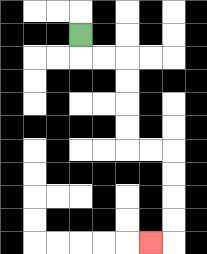{'start': '[3, 1]', 'end': '[6, 10]', 'path_directions': 'D,R,R,D,D,D,D,R,R,D,D,D,D,L', 'path_coordinates': '[[3, 1], [3, 2], [4, 2], [5, 2], [5, 3], [5, 4], [5, 5], [5, 6], [6, 6], [7, 6], [7, 7], [7, 8], [7, 9], [7, 10], [6, 10]]'}